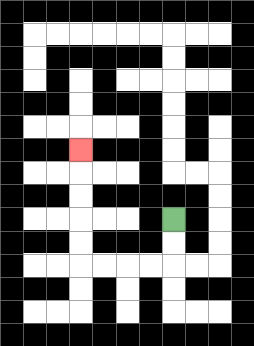{'start': '[7, 9]', 'end': '[3, 6]', 'path_directions': 'D,D,L,L,L,L,U,U,U,U,U', 'path_coordinates': '[[7, 9], [7, 10], [7, 11], [6, 11], [5, 11], [4, 11], [3, 11], [3, 10], [3, 9], [3, 8], [3, 7], [3, 6]]'}